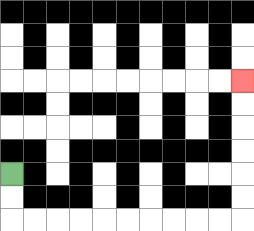{'start': '[0, 7]', 'end': '[10, 3]', 'path_directions': 'D,D,R,R,R,R,R,R,R,R,R,R,U,U,U,U,U,U', 'path_coordinates': '[[0, 7], [0, 8], [0, 9], [1, 9], [2, 9], [3, 9], [4, 9], [5, 9], [6, 9], [7, 9], [8, 9], [9, 9], [10, 9], [10, 8], [10, 7], [10, 6], [10, 5], [10, 4], [10, 3]]'}